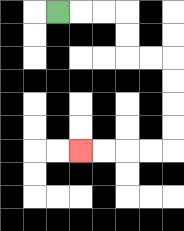{'start': '[2, 0]', 'end': '[3, 6]', 'path_directions': 'R,R,R,D,D,R,R,D,D,D,D,L,L,L,L', 'path_coordinates': '[[2, 0], [3, 0], [4, 0], [5, 0], [5, 1], [5, 2], [6, 2], [7, 2], [7, 3], [7, 4], [7, 5], [7, 6], [6, 6], [5, 6], [4, 6], [3, 6]]'}